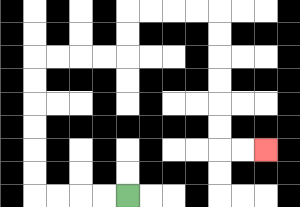{'start': '[5, 8]', 'end': '[11, 6]', 'path_directions': 'L,L,L,L,U,U,U,U,U,U,R,R,R,R,U,U,R,R,R,R,D,D,D,D,D,D,R,R', 'path_coordinates': '[[5, 8], [4, 8], [3, 8], [2, 8], [1, 8], [1, 7], [1, 6], [1, 5], [1, 4], [1, 3], [1, 2], [2, 2], [3, 2], [4, 2], [5, 2], [5, 1], [5, 0], [6, 0], [7, 0], [8, 0], [9, 0], [9, 1], [9, 2], [9, 3], [9, 4], [9, 5], [9, 6], [10, 6], [11, 6]]'}